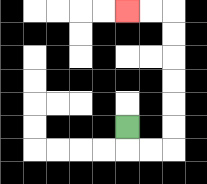{'start': '[5, 5]', 'end': '[5, 0]', 'path_directions': 'D,R,R,U,U,U,U,U,U,L,L', 'path_coordinates': '[[5, 5], [5, 6], [6, 6], [7, 6], [7, 5], [7, 4], [7, 3], [7, 2], [7, 1], [7, 0], [6, 0], [5, 0]]'}